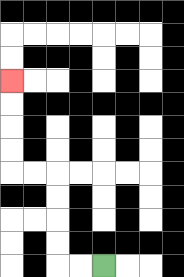{'start': '[4, 11]', 'end': '[0, 3]', 'path_directions': 'L,L,U,U,U,U,L,L,U,U,U,U', 'path_coordinates': '[[4, 11], [3, 11], [2, 11], [2, 10], [2, 9], [2, 8], [2, 7], [1, 7], [0, 7], [0, 6], [0, 5], [0, 4], [0, 3]]'}